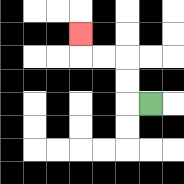{'start': '[6, 4]', 'end': '[3, 1]', 'path_directions': 'L,U,U,L,L,U', 'path_coordinates': '[[6, 4], [5, 4], [5, 3], [5, 2], [4, 2], [3, 2], [3, 1]]'}